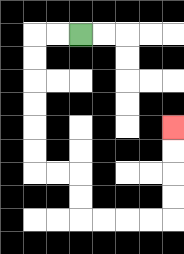{'start': '[3, 1]', 'end': '[7, 5]', 'path_directions': 'L,L,D,D,D,D,D,D,R,R,D,D,R,R,R,R,U,U,U,U', 'path_coordinates': '[[3, 1], [2, 1], [1, 1], [1, 2], [1, 3], [1, 4], [1, 5], [1, 6], [1, 7], [2, 7], [3, 7], [3, 8], [3, 9], [4, 9], [5, 9], [6, 9], [7, 9], [7, 8], [7, 7], [7, 6], [7, 5]]'}